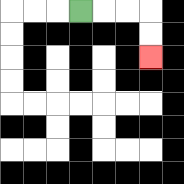{'start': '[3, 0]', 'end': '[6, 2]', 'path_directions': 'R,R,R,D,D', 'path_coordinates': '[[3, 0], [4, 0], [5, 0], [6, 0], [6, 1], [6, 2]]'}